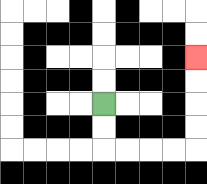{'start': '[4, 4]', 'end': '[8, 2]', 'path_directions': 'D,D,R,R,R,R,U,U,U,U', 'path_coordinates': '[[4, 4], [4, 5], [4, 6], [5, 6], [6, 6], [7, 6], [8, 6], [8, 5], [8, 4], [8, 3], [8, 2]]'}